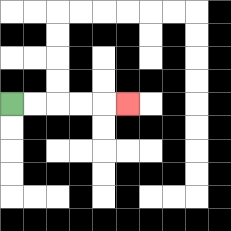{'start': '[0, 4]', 'end': '[5, 4]', 'path_directions': 'R,R,R,R,R', 'path_coordinates': '[[0, 4], [1, 4], [2, 4], [3, 4], [4, 4], [5, 4]]'}